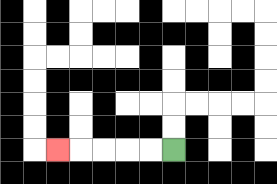{'start': '[7, 6]', 'end': '[2, 6]', 'path_directions': 'L,L,L,L,L', 'path_coordinates': '[[7, 6], [6, 6], [5, 6], [4, 6], [3, 6], [2, 6]]'}